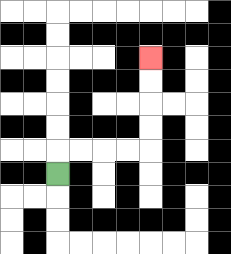{'start': '[2, 7]', 'end': '[6, 2]', 'path_directions': 'U,R,R,R,R,U,U,U,U', 'path_coordinates': '[[2, 7], [2, 6], [3, 6], [4, 6], [5, 6], [6, 6], [6, 5], [6, 4], [6, 3], [6, 2]]'}